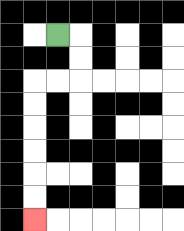{'start': '[2, 1]', 'end': '[1, 9]', 'path_directions': 'R,D,D,L,L,D,D,D,D,D,D', 'path_coordinates': '[[2, 1], [3, 1], [3, 2], [3, 3], [2, 3], [1, 3], [1, 4], [1, 5], [1, 6], [1, 7], [1, 8], [1, 9]]'}